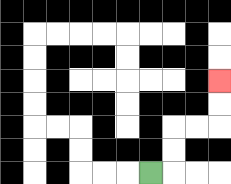{'start': '[6, 7]', 'end': '[9, 3]', 'path_directions': 'R,U,U,R,R,U,U', 'path_coordinates': '[[6, 7], [7, 7], [7, 6], [7, 5], [8, 5], [9, 5], [9, 4], [9, 3]]'}